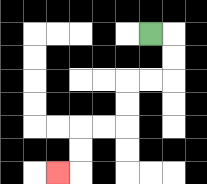{'start': '[6, 1]', 'end': '[2, 7]', 'path_directions': 'R,D,D,L,L,D,D,L,L,D,D,L', 'path_coordinates': '[[6, 1], [7, 1], [7, 2], [7, 3], [6, 3], [5, 3], [5, 4], [5, 5], [4, 5], [3, 5], [3, 6], [3, 7], [2, 7]]'}